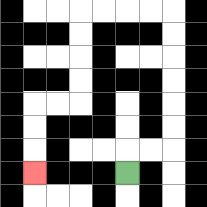{'start': '[5, 7]', 'end': '[1, 7]', 'path_directions': 'U,R,R,U,U,U,U,U,U,L,L,L,L,D,D,D,D,L,L,D,D,D', 'path_coordinates': '[[5, 7], [5, 6], [6, 6], [7, 6], [7, 5], [7, 4], [7, 3], [7, 2], [7, 1], [7, 0], [6, 0], [5, 0], [4, 0], [3, 0], [3, 1], [3, 2], [3, 3], [3, 4], [2, 4], [1, 4], [1, 5], [1, 6], [1, 7]]'}